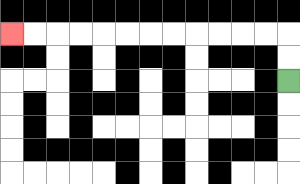{'start': '[12, 3]', 'end': '[0, 1]', 'path_directions': 'U,U,L,L,L,L,L,L,L,L,L,L,L,L', 'path_coordinates': '[[12, 3], [12, 2], [12, 1], [11, 1], [10, 1], [9, 1], [8, 1], [7, 1], [6, 1], [5, 1], [4, 1], [3, 1], [2, 1], [1, 1], [0, 1]]'}